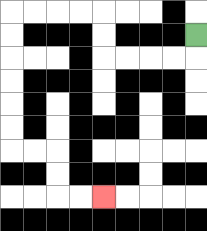{'start': '[8, 1]', 'end': '[4, 8]', 'path_directions': 'D,L,L,L,L,U,U,L,L,L,L,D,D,D,D,D,D,R,R,D,D,R,R', 'path_coordinates': '[[8, 1], [8, 2], [7, 2], [6, 2], [5, 2], [4, 2], [4, 1], [4, 0], [3, 0], [2, 0], [1, 0], [0, 0], [0, 1], [0, 2], [0, 3], [0, 4], [0, 5], [0, 6], [1, 6], [2, 6], [2, 7], [2, 8], [3, 8], [4, 8]]'}